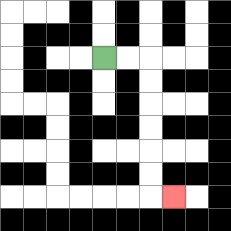{'start': '[4, 2]', 'end': '[7, 8]', 'path_directions': 'R,R,D,D,D,D,D,D,R', 'path_coordinates': '[[4, 2], [5, 2], [6, 2], [6, 3], [6, 4], [6, 5], [6, 6], [6, 7], [6, 8], [7, 8]]'}